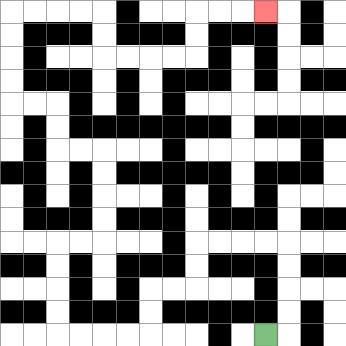{'start': '[11, 14]', 'end': '[11, 0]', 'path_directions': 'R,U,U,U,U,L,L,L,L,D,D,L,L,D,D,L,L,L,L,U,U,U,U,R,R,U,U,U,U,L,L,U,U,L,L,U,U,U,U,R,R,R,R,D,D,R,R,R,R,U,U,R,R,R', 'path_coordinates': '[[11, 14], [12, 14], [12, 13], [12, 12], [12, 11], [12, 10], [11, 10], [10, 10], [9, 10], [8, 10], [8, 11], [8, 12], [7, 12], [6, 12], [6, 13], [6, 14], [5, 14], [4, 14], [3, 14], [2, 14], [2, 13], [2, 12], [2, 11], [2, 10], [3, 10], [4, 10], [4, 9], [4, 8], [4, 7], [4, 6], [3, 6], [2, 6], [2, 5], [2, 4], [1, 4], [0, 4], [0, 3], [0, 2], [0, 1], [0, 0], [1, 0], [2, 0], [3, 0], [4, 0], [4, 1], [4, 2], [5, 2], [6, 2], [7, 2], [8, 2], [8, 1], [8, 0], [9, 0], [10, 0], [11, 0]]'}